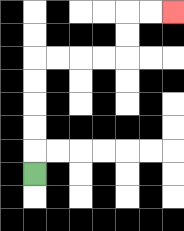{'start': '[1, 7]', 'end': '[7, 0]', 'path_directions': 'U,U,U,U,U,R,R,R,R,U,U,R,R', 'path_coordinates': '[[1, 7], [1, 6], [1, 5], [1, 4], [1, 3], [1, 2], [2, 2], [3, 2], [4, 2], [5, 2], [5, 1], [5, 0], [6, 0], [7, 0]]'}